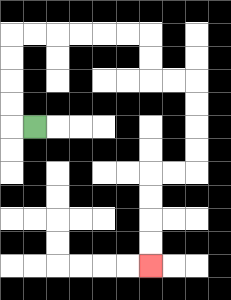{'start': '[1, 5]', 'end': '[6, 11]', 'path_directions': 'L,U,U,U,U,R,R,R,R,R,R,D,D,R,R,D,D,D,D,L,L,D,D,D,D', 'path_coordinates': '[[1, 5], [0, 5], [0, 4], [0, 3], [0, 2], [0, 1], [1, 1], [2, 1], [3, 1], [4, 1], [5, 1], [6, 1], [6, 2], [6, 3], [7, 3], [8, 3], [8, 4], [8, 5], [8, 6], [8, 7], [7, 7], [6, 7], [6, 8], [6, 9], [6, 10], [6, 11]]'}